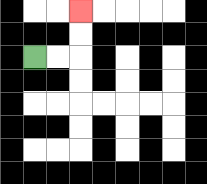{'start': '[1, 2]', 'end': '[3, 0]', 'path_directions': 'R,R,U,U', 'path_coordinates': '[[1, 2], [2, 2], [3, 2], [3, 1], [3, 0]]'}